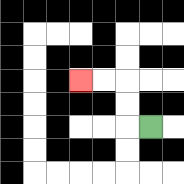{'start': '[6, 5]', 'end': '[3, 3]', 'path_directions': 'L,U,U,L,L', 'path_coordinates': '[[6, 5], [5, 5], [5, 4], [5, 3], [4, 3], [3, 3]]'}